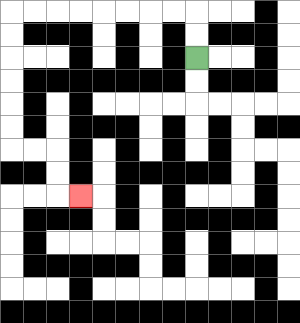{'start': '[8, 2]', 'end': '[3, 8]', 'path_directions': 'U,U,L,L,L,L,L,L,L,L,D,D,D,D,D,D,R,R,D,D,R', 'path_coordinates': '[[8, 2], [8, 1], [8, 0], [7, 0], [6, 0], [5, 0], [4, 0], [3, 0], [2, 0], [1, 0], [0, 0], [0, 1], [0, 2], [0, 3], [0, 4], [0, 5], [0, 6], [1, 6], [2, 6], [2, 7], [2, 8], [3, 8]]'}